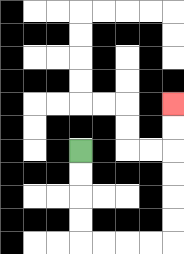{'start': '[3, 6]', 'end': '[7, 4]', 'path_directions': 'D,D,D,D,R,R,R,R,U,U,U,U,U,U', 'path_coordinates': '[[3, 6], [3, 7], [3, 8], [3, 9], [3, 10], [4, 10], [5, 10], [6, 10], [7, 10], [7, 9], [7, 8], [7, 7], [7, 6], [7, 5], [7, 4]]'}